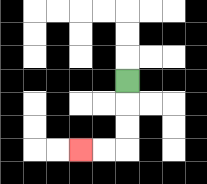{'start': '[5, 3]', 'end': '[3, 6]', 'path_directions': 'D,D,D,L,L', 'path_coordinates': '[[5, 3], [5, 4], [5, 5], [5, 6], [4, 6], [3, 6]]'}